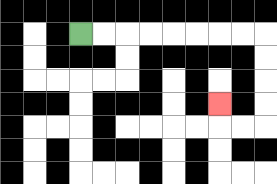{'start': '[3, 1]', 'end': '[9, 4]', 'path_directions': 'R,R,R,R,R,R,R,R,D,D,D,D,L,L,U', 'path_coordinates': '[[3, 1], [4, 1], [5, 1], [6, 1], [7, 1], [8, 1], [9, 1], [10, 1], [11, 1], [11, 2], [11, 3], [11, 4], [11, 5], [10, 5], [9, 5], [9, 4]]'}